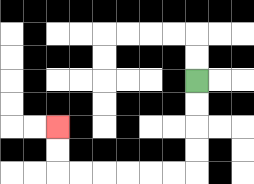{'start': '[8, 3]', 'end': '[2, 5]', 'path_directions': 'D,D,D,D,L,L,L,L,L,L,U,U', 'path_coordinates': '[[8, 3], [8, 4], [8, 5], [8, 6], [8, 7], [7, 7], [6, 7], [5, 7], [4, 7], [3, 7], [2, 7], [2, 6], [2, 5]]'}